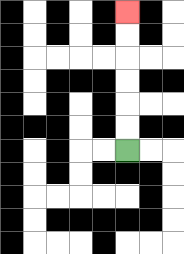{'start': '[5, 6]', 'end': '[5, 0]', 'path_directions': 'U,U,U,U,U,U', 'path_coordinates': '[[5, 6], [5, 5], [5, 4], [5, 3], [5, 2], [5, 1], [5, 0]]'}